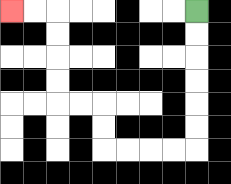{'start': '[8, 0]', 'end': '[0, 0]', 'path_directions': 'D,D,D,D,D,D,L,L,L,L,U,U,L,L,U,U,U,U,L,L', 'path_coordinates': '[[8, 0], [8, 1], [8, 2], [8, 3], [8, 4], [8, 5], [8, 6], [7, 6], [6, 6], [5, 6], [4, 6], [4, 5], [4, 4], [3, 4], [2, 4], [2, 3], [2, 2], [2, 1], [2, 0], [1, 0], [0, 0]]'}